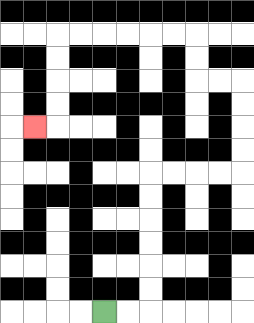{'start': '[4, 13]', 'end': '[1, 5]', 'path_directions': 'R,R,U,U,U,U,U,U,R,R,R,R,U,U,U,U,L,L,U,U,L,L,L,L,L,L,D,D,D,D,L', 'path_coordinates': '[[4, 13], [5, 13], [6, 13], [6, 12], [6, 11], [6, 10], [6, 9], [6, 8], [6, 7], [7, 7], [8, 7], [9, 7], [10, 7], [10, 6], [10, 5], [10, 4], [10, 3], [9, 3], [8, 3], [8, 2], [8, 1], [7, 1], [6, 1], [5, 1], [4, 1], [3, 1], [2, 1], [2, 2], [2, 3], [2, 4], [2, 5], [1, 5]]'}